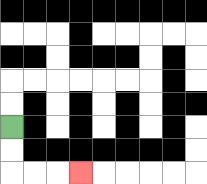{'start': '[0, 5]', 'end': '[3, 7]', 'path_directions': 'D,D,R,R,R', 'path_coordinates': '[[0, 5], [0, 6], [0, 7], [1, 7], [2, 7], [3, 7]]'}